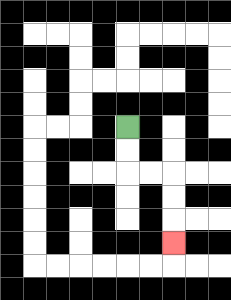{'start': '[5, 5]', 'end': '[7, 10]', 'path_directions': 'D,D,R,R,D,D,D', 'path_coordinates': '[[5, 5], [5, 6], [5, 7], [6, 7], [7, 7], [7, 8], [7, 9], [7, 10]]'}